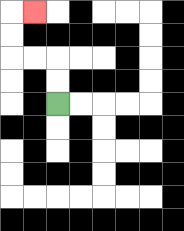{'start': '[2, 4]', 'end': '[1, 0]', 'path_directions': 'U,U,L,L,U,U,R', 'path_coordinates': '[[2, 4], [2, 3], [2, 2], [1, 2], [0, 2], [0, 1], [0, 0], [1, 0]]'}